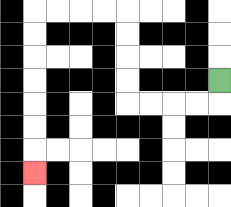{'start': '[9, 3]', 'end': '[1, 7]', 'path_directions': 'D,L,L,L,L,U,U,U,U,L,L,L,L,D,D,D,D,D,D,D', 'path_coordinates': '[[9, 3], [9, 4], [8, 4], [7, 4], [6, 4], [5, 4], [5, 3], [5, 2], [5, 1], [5, 0], [4, 0], [3, 0], [2, 0], [1, 0], [1, 1], [1, 2], [1, 3], [1, 4], [1, 5], [1, 6], [1, 7]]'}